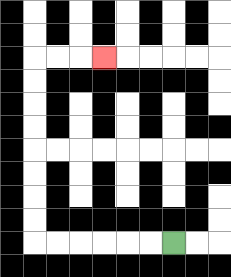{'start': '[7, 10]', 'end': '[4, 2]', 'path_directions': 'L,L,L,L,L,L,U,U,U,U,U,U,U,U,R,R,R', 'path_coordinates': '[[7, 10], [6, 10], [5, 10], [4, 10], [3, 10], [2, 10], [1, 10], [1, 9], [1, 8], [1, 7], [1, 6], [1, 5], [1, 4], [1, 3], [1, 2], [2, 2], [3, 2], [4, 2]]'}